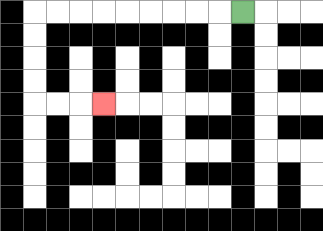{'start': '[10, 0]', 'end': '[4, 4]', 'path_directions': 'L,L,L,L,L,L,L,L,L,D,D,D,D,R,R,R', 'path_coordinates': '[[10, 0], [9, 0], [8, 0], [7, 0], [6, 0], [5, 0], [4, 0], [3, 0], [2, 0], [1, 0], [1, 1], [1, 2], [1, 3], [1, 4], [2, 4], [3, 4], [4, 4]]'}